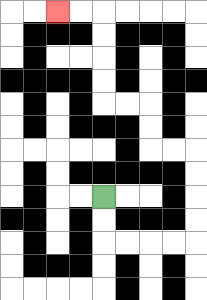{'start': '[4, 8]', 'end': '[2, 0]', 'path_directions': 'D,D,R,R,R,R,U,U,U,U,L,L,U,U,L,L,U,U,U,U,L,L', 'path_coordinates': '[[4, 8], [4, 9], [4, 10], [5, 10], [6, 10], [7, 10], [8, 10], [8, 9], [8, 8], [8, 7], [8, 6], [7, 6], [6, 6], [6, 5], [6, 4], [5, 4], [4, 4], [4, 3], [4, 2], [4, 1], [4, 0], [3, 0], [2, 0]]'}